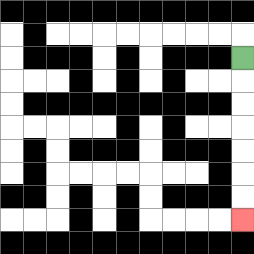{'start': '[10, 2]', 'end': '[10, 9]', 'path_directions': 'D,D,D,D,D,D,D', 'path_coordinates': '[[10, 2], [10, 3], [10, 4], [10, 5], [10, 6], [10, 7], [10, 8], [10, 9]]'}